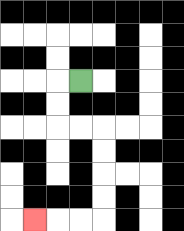{'start': '[3, 3]', 'end': '[1, 9]', 'path_directions': 'L,D,D,R,R,D,D,D,D,L,L,L', 'path_coordinates': '[[3, 3], [2, 3], [2, 4], [2, 5], [3, 5], [4, 5], [4, 6], [4, 7], [4, 8], [4, 9], [3, 9], [2, 9], [1, 9]]'}